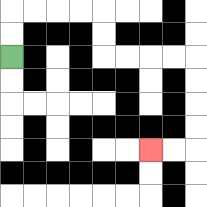{'start': '[0, 2]', 'end': '[6, 6]', 'path_directions': 'U,U,R,R,R,R,D,D,R,R,R,R,D,D,D,D,L,L', 'path_coordinates': '[[0, 2], [0, 1], [0, 0], [1, 0], [2, 0], [3, 0], [4, 0], [4, 1], [4, 2], [5, 2], [6, 2], [7, 2], [8, 2], [8, 3], [8, 4], [8, 5], [8, 6], [7, 6], [6, 6]]'}